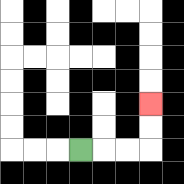{'start': '[3, 6]', 'end': '[6, 4]', 'path_directions': 'R,R,R,U,U', 'path_coordinates': '[[3, 6], [4, 6], [5, 6], [6, 6], [6, 5], [6, 4]]'}